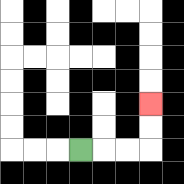{'start': '[3, 6]', 'end': '[6, 4]', 'path_directions': 'R,R,R,U,U', 'path_coordinates': '[[3, 6], [4, 6], [5, 6], [6, 6], [6, 5], [6, 4]]'}